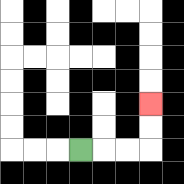{'start': '[3, 6]', 'end': '[6, 4]', 'path_directions': 'R,R,R,U,U', 'path_coordinates': '[[3, 6], [4, 6], [5, 6], [6, 6], [6, 5], [6, 4]]'}